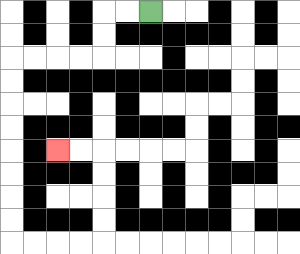{'start': '[6, 0]', 'end': '[2, 6]', 'path_directions': 'L,L,D,D,L,L,L,L,D,D,D,D,D,D,D,D,R,R,R,R,U,U,U,U,L,L', 'path_coordinates': '[[6, 0], [5, 0], [4, 0], [4, 1], [4, 2], [3, 2], [2, 2], [1, 2], [0, 2], [0, 3], [0, 4], [0, 5], [0, 6], [0, 7], [0, 8], [0, 9], [0, 10], [1, 10], [2, 10], [3, 10], [4, 10], [4, 9], [4, 8], [4, 7], [4, 6], [3, 6], [2, 6]]'}